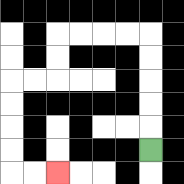{'start': '[6, 6]', 'end': '[2, 7]', 'path_directions': 'U,U,U,U,U,L,L,L,L,D,D,L,L,D,D,D,D,R,R', 'path_coordinates': '[[6, 6], [6, 5], [6, 4], [6, 3], [6, 2], [6, 1], [5, 1], [4, 1], [3, 1], [2, 1], [2, 2], [2, 3], [1, 3], [0, 3], [0, 4], [0, 5], [0, 6], [0, 7], [1, 7], [2, 7]]'}